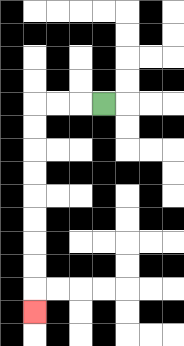{'start': '[4, 4]', 'end': '[1, 13]', 'path_directions': 'L,L,L,D,D,D,D,D,D,D,D,D', 'path_coordinates': '[[4, 4], [3, 4], [2, 4], [1, 4], [1, 5], [1, 6], [1, 7], [1, 8], [1, 9], [1, 10], [1, 11], [1, 12], [1, 13]]'}